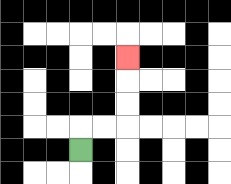{'start': '[3, 6]', 'end': '[5, 2]', 'path_directions': 'U,R,R,U,U,U', 'path_coordinates': '[[3, 6], [3, 5], [4, 5], [5, 5], [5, 4], [5, 3], [5, 2]]'}